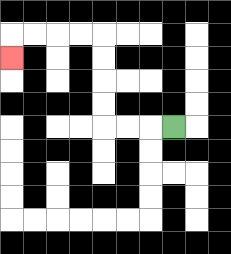{'start': '[7, 5]', 'end': '[0, 2]', 'path_directions': 'L,L,L,U,U,U,U,L,L,L,L,D', 'path_coordinates': '[[7, 5], [6, 5], [5, 5], [4, 5], [4, 4], [4, 3], [4, 2], [4, 1], [3, 1], [2, 1], [1, 1], [0, 1], [0, 2]]'}